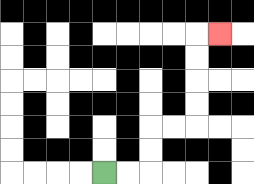{'start': '[4, 7]', 'end': '[9, 1]', 'path_directions': 'R,R,U,U,R,R,U,U,U,U,R', 'path_coordinates': '[[4, 7], [5, 7], [6, 7], [6, 6], [6, 5], [7, 5], [8, 5], [8, 4], [8, 3], [8, 2], [8, 1], [9, 1]]'}